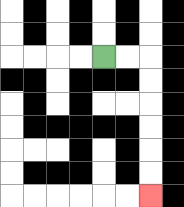{'start': '[4, 2]', 'end': '[6, 8]', 'path_directions': 'R,R,D,D,D,D,D,D', 'path_coordinates': '[[4, 2], [5, 2], [6, 2], [6, 3], [6, 4], [6, 5], [6, 6], [6, 7], [6, 8]]'}